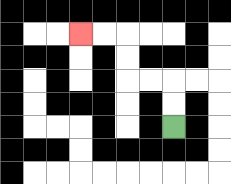{'start': '[7, 5]', 'end': '[3, 1]', 'path_directions': 'U,U,L,L,U,U,L,L', 'path_coordinates': '[[7, 5], [7, 4], [7, 3], [6, 3], [5, 3], [5, 2], [5, 1], [4, 1], [3, 1]]'}